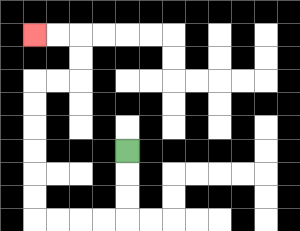{'start': '[5, 6]', 'end': '[1, 1]', 'path_directions': 'D,D,D,L,L,L,L,U,U,U,U,U,U,R,R,U,U,L,L', 'path_coordinates': '[[5, 6], [5, 7], [5, 8], [5, 9], [4, 9], [3, 9], [2, 9], [1, 9], [1, 8], [1, 7], [1, 6], [1, 5], [1, 4], [1, 3], [2, 3], [3, 3], [3, 2], [3, 1], [2, 1], [1, 1]]'}